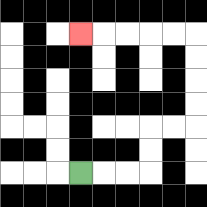{'start': '[3, 7]', 'end': '[3, 1]', 'path_directions': 'R,R,R,U,U,R,R,U,U,U,U,L,L,L,L,L', 'path_coordinates': '[[3, 7], [4, 7], [5, 7], [6, 7], [6, 6], [6, 5], [7, 5], [8, 5], [8, 4], [8, 3], [8, 2], [8, 1], [7, 1], [6, 1], [5, 1], [4, 1], [3, 1]]'}